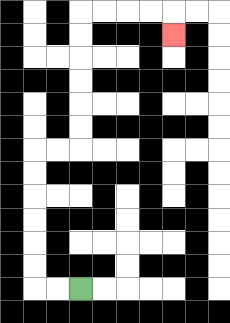{'start': '[3, 12]', 'end': '[7, 1]', 'path_directions': 'L,L,U,U,U,U,U,U,R,R,U,U,U,U,U,U,R,R,R,R,D', 'path_coordinates': '[[3, 12], [2, 12], [1, 12], [1, 11], [1, 10], [1, 9], [1, 8], [1, 7], [1, 6], [2, 6], [3, 6], [3, 5], [3, 4], [3, 3], [3, 2], [3, 1], [3, 0], [4, 0], [5, 0], [6, 0], [7, 0], [7, 1]]'}